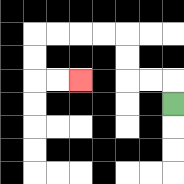{'start': '[7, 4]', 'end': '[3, 3]', 'path_directions': 'U,L,L,U,U,L,L,L,L,D,D,R,R', 'path_coordinates': '[[7, 4], [7, 3], [6, 3], [5, 3], [5, 2], [5, 1], [4, 1], [3, 1], [2, 1], [1, 1], [1, 2], [1, 3], [2, 3], [3, 3]]'}